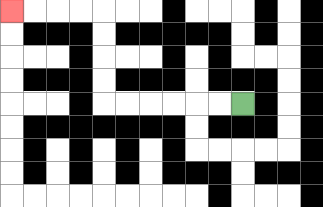{'start': '[10, 4]', 'end': '[0, 0]', 'path_directions': 'L,L,L,L,L,L,U,U,U,U,L,L,L,L', 'path_coordinates': '[[10, 4], [9, 4], [8, 4], [7, 4], [6, 4], [5, 4], [4, 4], [4, 3], [4, 2], [4, 1], [4, 0], [3, 0], [2, 0], [1, 0], [0, 0]]'}